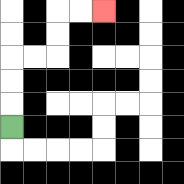{'start': '[0, 5]', 'end': '[4, 0]', 'path_directions': 'U,U,U,R,R,U,U,R,R', 'path_coordinates': '[[0, 5], [0, 4], [0, 3], [0, 2], [1, 2], [2, 2], [2, 1], [2, 0], [3, 0], [4, 0]]'}